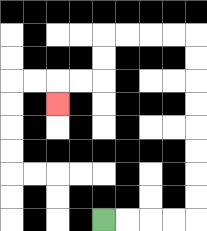{'start': '[4, 9]', 'end': '[2, 4]', 'path_directions': 'R,R,R,R,U,U,U,U,U,U,U,U,L,L,L,L,D,D,L,L,D', 'path_coordinates': '[[4, 9], [5, 9], [6, 9], [7, 9], [8, 9], [8, 8], [8, 7], [8, 6], [8, 5], [8, 4], [8, 3], [8, 2], [8, 1], [7, 1], [6, 1], [5, 1], [4, 1], [4, 2], [4, 3], [3, 3], [2, 3], [2, 4]]'}